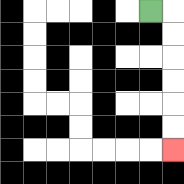{'start': '[6, 0]', 'end': '[7, 6]', 'path_directions': 'R,D,D,D,D,D,D', 'path_coordinates': '[[6, 0], [7, 0], [7, 1], [7, 2], [7, 3], [7, 4], [7, 5], [7, 6]]'}